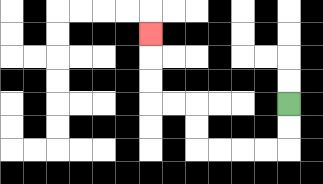{'start': '[12, 4]', 'end': '[6, 1]', 'path_directions': 'D,D,L,L,L,L,U,U,L,L,U,U,U', 'path_coordinates': '[[12, 4], [12, 5], [12, 6], [11, 6], [10, 6], [9, 6], [8, 6], [8, 5], [8, 4], [7, 4], [6, 4], [6, 3], [6, 2], [6, 1]]'}